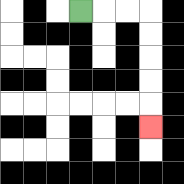{'start': '[3, 0]', 'end': '[6, 5]', 'path_directions': 'R,R,R,D,D,D,D,D', 'path_coordinates': '[[3, 0], [4, 0], [5, 0], [6, 0], [6, 1], [6, 2], [6, 3], [6, 4], [6, 5]]'}